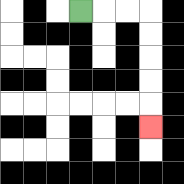{'start': '[3, 0]', 'end': '[6, 5]', 'path_directions': 'R,R,R,D,D,D,D,D', 'path_coordinates': '[[3, 0], [4, 0], [5, 0], [6, 0], [6, 1], [6, 2], [6, 3], [6, 4], [6, 5]]'}